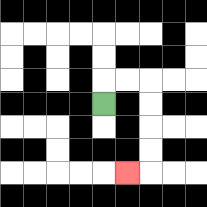{'start': '[4, 4]', 'end': '[5, 7]', 'path_directions': 'U,R,R,D,D,D,D,L', 'path_coordinates': '[[4, 4], [4, 3], [5, 3], [6, 3], [6, 4], [6, 5], [6, 6], [6, 7], [5, 7]]'}